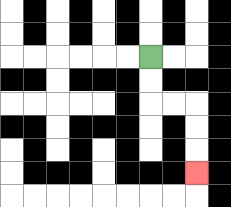{'start': '[6, 2]', 'end': '[8, 7]', 'path_directions': 'D,D,R,R,D,D,D', 'path_coordinates': '[[6, 2], [6, 3], [6, 4], [7, 4], [8, 4], [8, 5], [8, 6], [8, 7]]'}